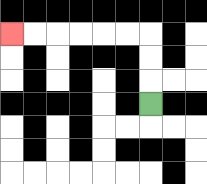{'start': '[6, 4]', 'end': '[0, 1]', 'path_directions': 'U,U,U,L,L,L,L,L,L', 'path_coordinates': '[[6, 4], [6, 3], [6, 2], [6, 1], [5, 1], [4, 1], [3, 1], [2, 1], [1, 1], [0, 1]]'}